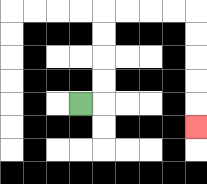{'start': '[3, 4]', 'end': '[8, 5]', 'path_directions': 'R,U,U,U,U,R,R,R,R,D,D,D,D,D', 'path_coordinates': '[[3, 4], [4, 4], [4, 3], [4, 2], [4, 1], [4, 0], [5, 0], [6, 0], [7, 0], [8, 0], [8, 1], [8, 2], [8, 3], [8, 4], [8, 5]]'}